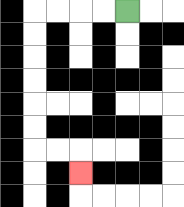{'start': '[5, 0]', 'end': '[3, 7]', 'path_directions': 'L,L,L,L,D,D,D,D,D,D,R,R,D', 'path_coordinates': '[[5, 0], [4, 0], [3, 0], [2, 0], [1, 0], [1, 1], [1, 2], [1, 3], [1, 4], [1, 5], [1, 6], [2, 6], [3, 6], [3, 7]]'}